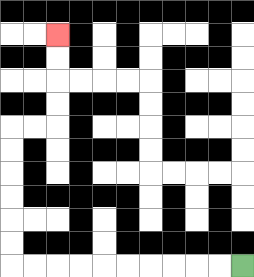{'start': '[10, 11]', 'end': '[2, 1]', 'path_directions': 'L,L,L,L,L,L,L,L,L,L,U,U,U,U,U,U,R,R,U,U,U,U', 'path_coordinates': '[[10, 11], [9, 11], [8, 11], [7, 11], [6, 11], [5, 11], [4, 11], [3, 11], [2, 11], [1, 11], [0, 11], [0, 10], [0, 9], [0, 8], [0, 7], [0, 6], [0, 5], [1, 5], [2, 5], [2, 4], [2, 3], [2, 2], [2, 1]]'}